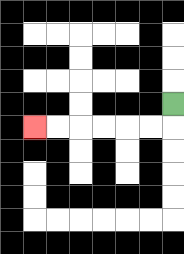{'start': '[7, 4]', 'end': '[1, 5]', 'path_directions': 'D,L,L,L,L,L,L', 'path_coordinates': '[[7, 4], [7, 5], [6, 5], [5, 5], [4, 5], [3, 5], [2, 5], [1, 5]]'}